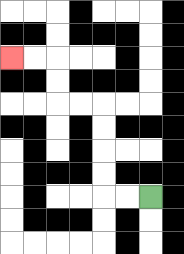{'start': '[6, 8]', 'end': '[0, 2]', 'path_directions': 'L,L,U,U,U,U,L,L,U,U,L,L', 'path_coordinates': '[[6, 8], [5, 8], [4, 8], [4, 7], [4, 6], [4, 5], [4, 4], [3, 4], [2, 4], [2, 3], [2, 2], [1, 2], [0, 2]]'}